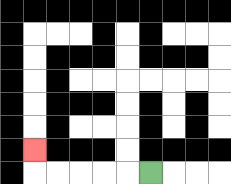{'start': '[6, 7]', 'end': '[1, 6]', 'path_directions': 'L,L,L,L,L,U', 'path_coordinates': '[[6, 7], [5, 7], [4, 7], [3, 7], [2, 7], [1, 7], [1, 6]]'}